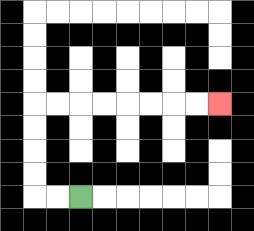{'start': '[3, 8]', 'end': '[9, 4]', 'path_directions': 'L,L,U,U,U,U,R,R,R,R,R,R,R,R', 'path_coordinates': '[[3, 8], [2, 8], [1, 8], [1, 7], [1, 6], [1, 5], [1, 4], [2, 4], [3, 4], [4, 4], [5, 4], [6, 4], [7, 4], [8, 4], [9, 4]]'}